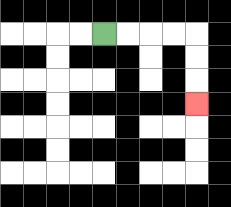{'start': '[4, 1]', 'end': '[8, 4]', 'path_directions': 'R,R,R,R,D,D,D', 'path_coordinates': '[[4, 1], [5, 1], [6, 1], [7, 1], [8, 1], [8, 2], [8, 3], [8, 4]]'}